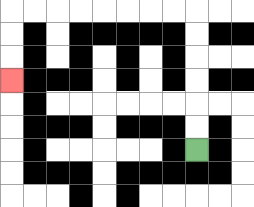{'start': '[8, 6]', 'end': '[0, 3]', 'path_directions': 'U,U,U,U,U,U,L,L,L,L,L,L,L,L,D,D,D', 'path_coordinates': '[[8, 6], [8, 5], [8, 4], [8, 3], [8, 2], [8, 1], [8, 0], [7, 0], [6, 0], [5, 0], [4, 0], [3, 0], [2, 0], [1, 0], [0, 0], [0, 1], [0, 2], [0, 3]]'}